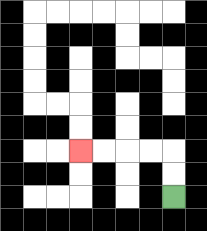{'start': '[7, 8]', 'end': '[3, 6]', 'path_directions': 'U,U,L,L,L,L', 'path_coordinates': '[[7, 8], [7, 7], [7, 6], [6, 6], [5, 6], [4, 6], [3, 6]]'}